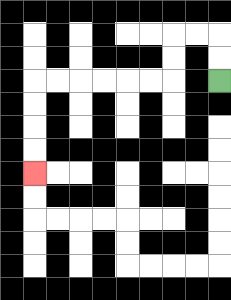{'start': '[9, 3]', 'end': '[1, 7]', 'path_directions': 'U,U,L,L,D,D,L,L,L,L,L,L,D,D,D,D', 'path_coordinates': '[[9, 3], [9, 2], [9, 1], [8, 1], [7, 1], [7, 2], [7, 3], [6, 3], [5, 3], [4, 3], [3, 3], [2, 3], [1, 3], [1, 4], [1, 5], [1, 6], [1, 7]]'}